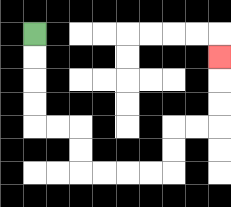{'start': '[1, 1]', 'end': '[9, 2]', 'path_directions': 'D,D,D,D,R,R,D,D,R,R,R,R,U,U,R,R,U,U,U', 'path_coordinates': '[[1, 1], [1, 2], [1, 3], [1, 4], [1, 5], [2, 5], [3, 5], [3, 6], [3, 7], [4, 7], [5, 7], [6, 7], [7, 7], [7, 6], [7, 5], [8, 5], [9, 5], [9, 4], [9, 3], [9, 2]]'}